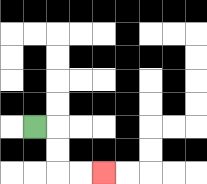{'start': '[1, 5]', 'end': '[4, 7]', 'path_directions': 'R,D,D,R,R', 'path_coordinates': '[[1, 5], [2, 5], [2, 6], [2, 7], [3, 7], [4, 7]]'}